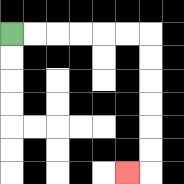{'start': '[0, 1]', 'end': '[5, 7]', 'path_directions': 'R,R,R,R,R,R,D,D,D,D,D,D,L', 'path_coordinates': '[[0, 1], [1, 1], [2, 1], [3, 1], [4, 1], [5, 1], [6, 1], [6, 2], [6, 3], [6, 4], [6, 5], [6, 6], [6, 7], [5, 7]]'}